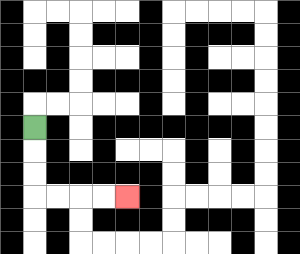{'start': '[1, 5]', 'end': '[5, 8]', 'path_directions': 'D,D,D,R,R,R,R', 'path_coordinates': '[[1, 5], [1, 6], [1, 7], [1, 8], [2, 8], [3, 8], [4, 8], [5, 8]]'}